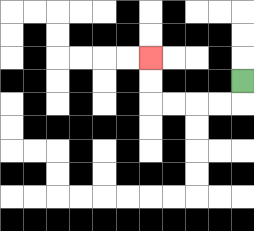{'start': '[10, 3]', 'end': '[6, 2]', 'path_directions': 'D,L,L,L,L,U,U', 'path_coordinates': '[[10, 3], [10, 4], [9, 4], [8, 4], [7, 4], [6, 4], [6, 3], [6, 2]]'}